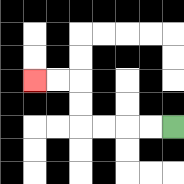{'start': '[7, 5]', 'end': '[1, 3]', 'path_directions': 'L,L,L,L,U,U,L,L', 'path_coordinates': '[[7, 5], [6, 5], [5, 5], [4, 5], [3, 5], [3, 4], [3, 3], [2, 3], [1, 3]]'}